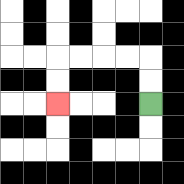{'start': '[6, 4]', 'end': '[2, 4]', 'path_directions': 'U,U,L,L,L,L,D,D', 'path_coordinates': '[[6, 4], [6, 3], [6, 2], [5, 2], [4, 2], [3, 2], [2, 2], [2, 3], [2, 4]]'}